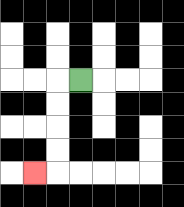{'start': '[3, 3]', 'end': '[1, 7]', 'path_directions': 'L,D,D,D,D,L', 'path_coordinates': '[[3, 3], [2, 3], [2, 4], [2, 5], [2, 6], [2, 7], [1, 7]]'}